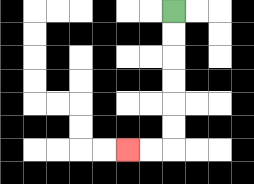{'start': '[7, 0]', 'end': '[5, 6]', 'path_directions': 'D,D,D,D,D,D,L,L', 'path_coordinates': '[[7, 0], [7, 1], [7, 2], [7, 3], [7, 4], [7, 5], [7, 6], [6, 6], [5, 6]]'}